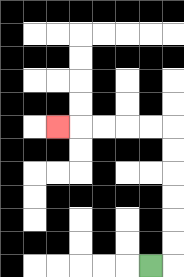{'start': '[6, 11]', 'end': '[2, 5]', 'path_directions': 'R,U,U,U,U,U,U,L,L,L,L,L', 'path_coordinates': '[[6, 11], [7, 11], [7, 10], [7, 9], [7, 8], [7, 7], [7, 6], [7, 5], [6, 5], [5, 5], [4, 5], [3, 5], [2, 5]]'}